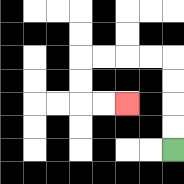{'start': '[7, 6]', 'end': '[5, 4]', 'path_directions': 'U,U,U,U,L,L,L,L,D,D,R,R', 'path_coordinates': '[[7, 6], [7, 5], [7, 4], [7, 3], [7, 2], [6, 2], [5, 2], [4, 2], [3, 2], [3, 3], [3, 4], [4, 4], [5, 4]]'}